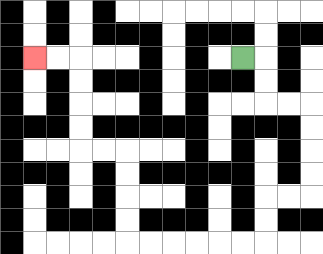{'start': '[10, 2]', 'end': '[1, 2]', 'path_directions': 'R,D,D,R,R,D,D,D,D,L,L,D,D,L,L,L,L,L,L,U,U,U,U,L,L,U,U,U,U,L,L', 'path_coordinates': '[[10, 2], [11, 2], [11, 3], [11, 4], [12, 4], [13, 4], [13, 5], [13, 6], [13, 7], [13, 8], [12, 8], [11, 8], [11, 9], [11, 10], [10, 10], [9, 10], [8, 10], [7, 10], [6, 10], [5, 10], [5, 9], [5, 8], [5, 7], [5, 6], [4, 6], [3, 6], [3, 5], [3, 4], [3, 3], [3, 2], [2, 2], [1, 2]]'}